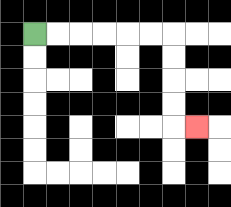{'start': '[1, 1]', 'end': '[8, 5]', 'path_directions': 'R,R,R,R,R,R,D,D,D,D,R', 'path_coordinates': '[[1, 1], [2, 1], [3, 1], [4, 1], [5, 1], [6, 1], [7, 1], [7, 2], [7, 3], [7, 4], [7, 5], [8, 5]]'}